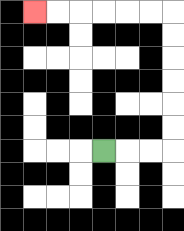{'start': '[4, 6]', 'end': '[1, 0]', 'path_directions': 'R,R,R,U,U,U,U,U,U,L,L,L,L,L,L', 'path_coordinates': '[[4, 6], [5, 6], [6, 6], [7, 6], [7, 5], [7, 4], [7, 3], [7, 2], [7, 1], [7, 0], [6, 0], [5, 0], [4, 0], [3, 0], [2, 0], [1, 0]]'}